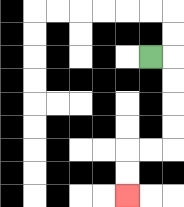{'start': '[6, 2]', 'end': '[5, 8]', 'path_directions': 'R,D,D,D,D,L,L,D,D', 'path_coordinates': '[[6, 2], [7, 2], [7, 3], [7, 4], [7, 5], [7, 6], [6, 6], [5, 6], [5, 7], [5, 8]]'}